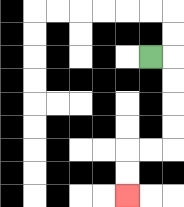{'start': '[6, 2]', 'end': '[5, 8]', 'path_directions': 'R,D,D,D,D,L,L,D,D', 'path_coordinates': '[[6, 2], [7, 2], [7, 3], [7, 4], [7, 5], [7, 6], [6, 6], [5, 6], [5, 7], [5, 8]]'}